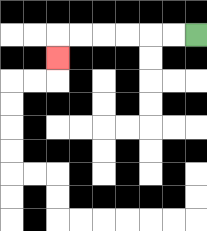{'start': '[8, 1]', 'end': '[2, 2]', 'path_directions': 'L,L,L,L,L,L,D', 'path_coordinates': '[[8, 1], [7, 1], [6, 1], [5, 1], [4, 1], [3, 1], [2, 1], [2, 2]]'}